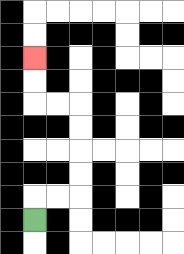{'start': '[1, 9]', 'end': '[1, 2]', 'path_directions': 'U,R,R,U,U,U,U,L,L,U,U', 'path_coordinates': '[[1, 9], [1, 8], [2, 8], [3, 8], [3, 7], [3, 6], [3, 5], [3, 4], [2, 4], [1, 4], [1, 3], [1, 2]]'}